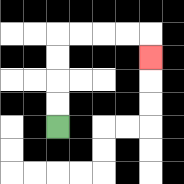{'start': '[2, 5]', 'end': '[6, 2]', 'path_directions': 'U,U,U,U,R,R,R,R,D', 'path_coordinates': '[[2, 5], [2, 4], [2, 3], [2, 2], [2, 1], [3, 1], [4, 1], [5, 1], [6, 1], [6, 2]]'}